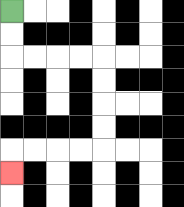{'start': '[0, 0]', 'end': '[0, 7]', 'path_directions': 'D,D,R,R,R,R,D,D,D,D,L,L,L,L,D', 'path_coordinates': '[[0, 0], [0, 1], [0, 2], [1, 2], [2, 2], [3, 2], [4, 2], [4, 3], [4, 4], [4, 5], [4, 6], [3, 6], [2, 6], [1, 6], [0, 6], [0, 7]]'}